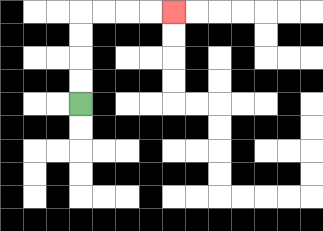{'start': '[3, 4]', 'end': '[7, 0]', 'path_directions': 'U,U,U,U,R,R,R,R', 'path_coordinates': '[[3, 4], [3, 3], [3, 2], [3, 1], [3, 0], [4, 0], [5, 0], [6, 0], [7, 0]]'}